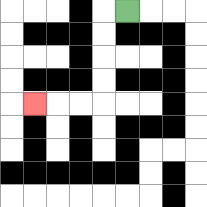{'start': '[5, 0]', 'end': '[1, 4]', 'path_directions': 'L,D,D,D,D,L,L,L', 'path_coordinates': '[[5, 0], [4, 0], [4, 1], [4, 2], [4, 3], [4, 4], [3, 4], [2, 4], [1, 4]]'}